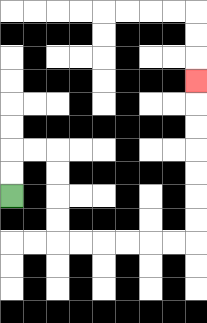{'start': '[0, 8]', 'end': '[8, 3]', 'path_directions': 'U,U,R,R,D,D,D,D,R,R,R,R,R,R,U,U,U,U,U,U,U', 'path_coordinates': '[[0, 8], [0, 7], [0, 6], [1, 6], [2, 6], [2, 7], [2, 8], [2, 9], [2, 10], [3, 10], [4, 10], [5, 10], [6, 10], [7, 10], [8, 10], [8, 9], [8, 8], [8, 7], [8, 6], [8, 5], [8, 4], [8, 3]]'}